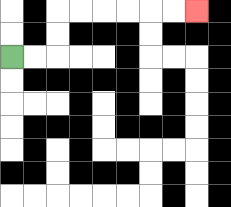{'start': '[0, 2]', 'end': '[8, 0]', 'path_directions': 'R,R,U,U,R,R,R,R,R,R', 'path_coordinates': '[[0, 2], [1, 2], [2, 2], [2, 1], [2, 0], [3, 0], [4, 0], [5, 0], [6, 0], [7, 0], [8, 0]]'}